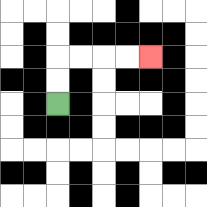{'start': '[2, 4]', 'end': '[6, 2]', 'path_directions': 'U,U,R,R,R,R', 'path_coordinates': '[[2, 4], [2, 3], [2, 2], [3, 2], [4, 2], [5, 2], [6, 2]]'}